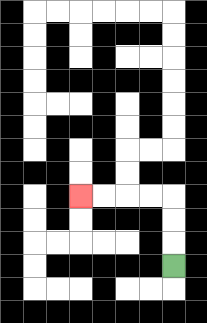{'start': '[7, 11]', 'end': '[3, 8]', 'path_directions': 'U,U,U,L,L,L,L', 'path_coordinates': '[[7, 11], [7, 10], [7, 9], [7, 8], [6, 8], [5, 8], [4, 8], [3, 8]]'}